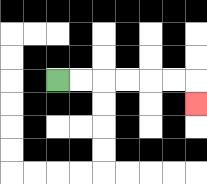{'start': '[2, 3]', 'end': '[8, 4]', 'path_directions': 'R,R,R,R,R,R,D', 'path_coordinates': '[[2, 3], [3, 3], [4, 3], [5, 3], [6, 3], [7, 3], [8, 3], [8, 4]]'}